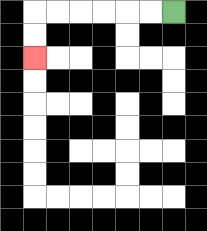{'start': '[7, 0]', 'end': '[1, 2]', 'path_directions': 'L,L,L,L,L,L,D,D', 'path_coordinates': '[[7, 0], [6, 0], [5, 0], [4, 0], [3, 0], [2, 0], [1, 0], [1, 1], [1, 2]]'}